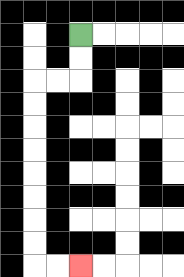{'start': '[3, 1]', 'end': '[3, 11]', 'path_directions': 'D,D,L,L,D,D,D,D,D,D,D,D,R,R', 'path_coordinates': '[[3, 1], [3, 2], [3, 3], [2, 3], [1, 3], [1, 4], [1, 5], [1, 6], [1, 7], [1, 8], [1, 9], [1, 10], [1, 11], [2, 11], [3, 11]]'}